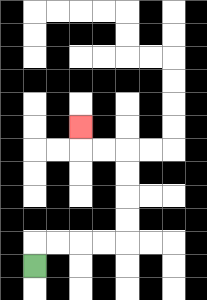{'start': '[1, 11]', 'end': '[3, 5]', 'path_directions': 'U,R,R,R,R,U,U,U,U,L,L,U', 'path_coordinates': '[[1, 11], [1, 10], [2, 10], [3, 10], [4, 10], [5, 10], [5, 9], [5, 8], [5, 7], [5, 6], [4, 6], [3, 6], [3, 5]]'}